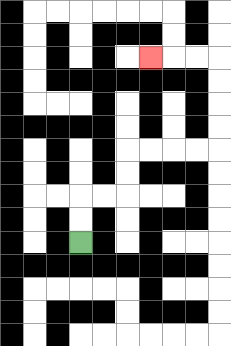{'start': '[3, 10]', 'end': '[6, 2]', 'path_directions': 'U,U,R,R,U,U,R,R,R,R,U,U,U,U,L,L,L', 'path_coordinates': '[[3, 10], [3, 9], [3, 8], [4, 8], [5, 8], [5, 7], [5, 6], [6, 6], [7, 6], [8, 6], [9, 6], [9, 5], [9, 4], [9, 3], [9, 2], [8, 2], [7, 2], [6, 2]]'}